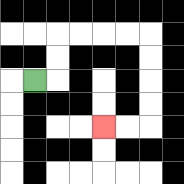{'start': '[1, 3]', 'end': '[4, 5]', 'path_directions': 'R,U,U,R,R,R,R,D,D,D,D,L,L', 'path_coordinates': '[[1, 3], [2, 3], [2, 2], [2, 1], [3, 1], [4, 1], [5, 1], [6, 1], [6, 2], [6, 3], [6, 4], [6, 5], [5, 5], [4, 5]]'}